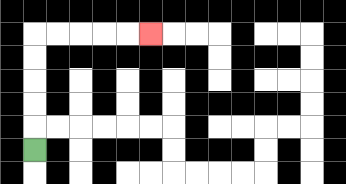{'start': '[1, 6]', 'end': '[6, 1]', 'path_directions': 'U,U,U,U,U,R,R,R,R,R', 'path_coordinates': '[[1, 6], [1, 5], [1, 4], [1, 3], [1, 2], [1, 1], [2, 1], [3, 1], [4, 1], [5, 1], [6, 1]]'}